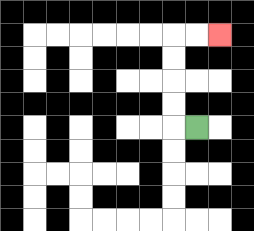{'start': '[8, 5]', 'end': '[9, 1]', 'path_directions': 'L,U,U,U,U,R,R', 'path_coordinates': '[[8, 5], [7, 5], [7, 4], [7, 3], [7, 2], [7, 1], [8, 1], [9, 1]]'}